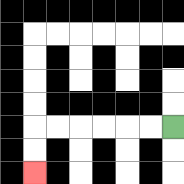{'start': '[7, 5]', 'end': '[1, 7]', 'path_directions': 'L,L,L,L,L,L,D,D', 'path_coordinates': '[[7, 5], [6, 5], [5, 5], [4, 5], [3, 5], [2, 5], [1, 5], [1, 6], [1, 7]]'}